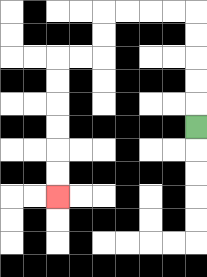{'start': '[8, 5]', 'end': '[2, 8]', 'path_directions': 'U,U,U,U,U,L,L,L,L,D,D,L,L,D,D,D,D,D,D', 'path_coordinates': '[[8, 5], [8, 4], [8, 3], [8, 2], [8, 1], [8, 0], [7, 0], [6, 0], [5, 0], [4, 0], [4, 1], [4, 2], [3, 2], [2, 2], [2, 3], [2, 4], [2, 5], [2, 6], [2, 7], [2, 8]]'}